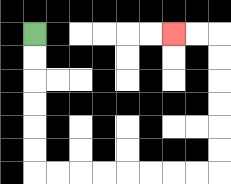{'start': '[1, 1]', 'end': '[7, 1]', 'path_directions': 'D,D,D,D,D,D,R,R,R,R,R,R,R,R,U,U,U,U,U,U,L,L', 'path_coordinates': '[[1, 1], [1, 2], [1, 3], [1, 4], [1, 5], [1, 6], [1, 7], [2, 7], [3, 7], [4, 7], [5, 7], [6, 7], [7, 7], [8, 7], [9, 7], [9, 6], [9, 5], [9, 4], [9, 3], [9, 2], [9, 1], [8, 1], [7, 1]]'}